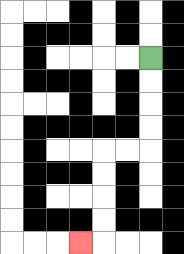{'start': '[6, 2]', 'end': '[3, 10]', 'path_directions': 'D,D,D,D,L,L,D,D,D,D,L', 'path_coordinates': '[[6, 2], [6, 3], [6, 4], [6, 5], [6, 6], [5, 6], [4, 6], [4, 7], [4, 8], [4, 9], [4, 10], [3, 10]]'}